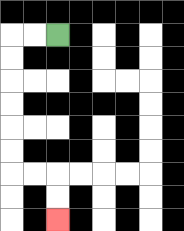{'start': '[2, 1]', 'end': '[2, 9]', 'path_directions': 'L,L,D,D,D,D,D,D,R,R,D,D', 'path_coordinates': '[[2, 1], [1, 1], [0, 1], [0, 2], [0, 3], [0, 4], [0, 5], [0, 6], [0, 7], [1, 7], [2, 7], [2, 8], [2, 9]]'}